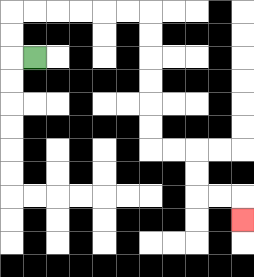{'start': '[1, 2]', 'end': '[10, 9]', 'path_directions': 'L,U,U,R,R,R,R,R,R,D,D,D,D,D,D,R,R,D,D,R,R,D', 'path_coordinates': '[[1, 2], [0, 2], [0, 1], [0, 0], [1, 0], [2, 0], [3, 0], [4, 0], [5, 0], [6, 0], [6, 1], [6, 2], [6, 3], [6, 4], [6, 5], [6, 6], [7, 6], [8, 6], [8, 7], [8, 8], [9, 8], [10, 8], [10, 9]]'}